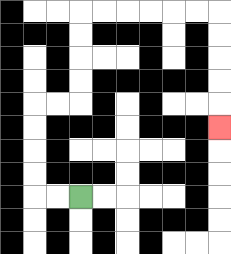{'start': '[3, 8]', 'end': '[9, 5]', 'path_directions': 'L,L,U,U,U,U,R,R,U,U,U,U,R,R,R,R,R,R,D,D,D,D,D', 'path_coordinates': '[[3, 8], [2, 8], [1, 8], [1, 7], [1, 6], [1, 5], [1, 4], [2, 4], [3, 4], [3, 3], [3, 2], [3, 1], [3, 0], [4, 0], [5, 0], [6, 0], [7, 0], [8, 0], [9, 0], [9, 1], [9, 2], [9, 3], [9, 4], [9, 5]]'}